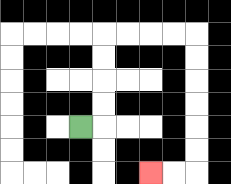{'start': '[3, 5]', 'end': '[6, 7]', 'path_directions': 'R,U,U,U,U,R,R,R,R,D,D,D,D,D,D,L,L', 'path_coordinates': '[[3, 5], [4, 5], [4, 4], [4, 3], [4, 2], [4, 1], [5, 1], [6, 1], [7, 1], [8, 1], [8, 2], [8, 3], [8, 4], [8, 5], [8, 6], [8, 7], [7, 7], [6, 7]]'}